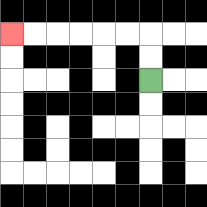{'start': '[6, 3]', 'end': '[0, 1]', 'path_directions': 'U,U,L,L,L,L,L,L', 'path_coordinates': '[[6, 3], [6, 2], [6, 1], [5, 1], [4, 1], [3, 1], [2, 1], [1, 1], [0, 1]]'}